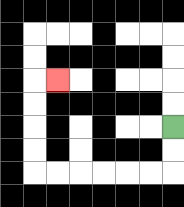{'start': '[7, 5]', 'end': '[2, 3]', 'path_directions': 'D,D,L,L,L,L,L,L,U,U,U,U,R', 'path_coordinates': '[[7, 5], [7, 6], [7, 7], [6, 7], [5, 7], [4, 7], [3, 7], [2, 7], [1, 7], [1, 6], [1, 5], [1, 4], [1, 3], [2, 3]]'}